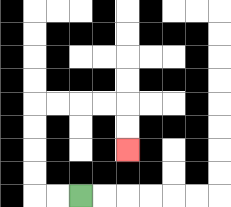{'start': '[3, 8]', 'end': '[5, 6]', 'path_directions': 'L,L,U,U,U,U,R,R,R,R,D,D', 'path_coordinates': '[[3, 8], [2, 8], [1, 8], [1, 7], [1, 6], [1, 5], [1, 4], [2, 4], [3, 4], [4, 4], [5, 4], [5, 5], [5, 6]]'}